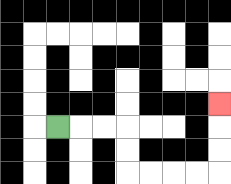{'start': '[2, 5]', 'end': '[9, 4]', 'path_directions': 'R,R,R,D,D,R,R,R,R,U,U,U', 'path_coordinates': '[[2, 5], [3, 5], [4, 5], [5, 5], [5, 6], [5, 7], [6, 7], [7, 7], [8, 7], [9, 7], [9, 6], [9, 5], [9, 4]]'}